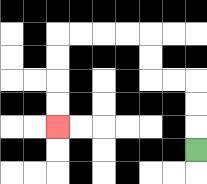{'start': '[8, 6]', 'end': '[2, 5]', 'path_directions': 'U,U,U,L,L,U,U,L,L,L,L,D,D,D,D', 'path_coordinates': '[[8, 6], [8, 5], [8, 4], [8, 3], [7, 3], [6, 3], [6, 2], [6, 1], [5, 1], [4, 1], [3, 1], [2, 1], [2, 2], [2, 3], [2, 4], [2, 5]]'}